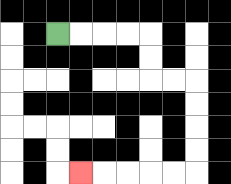{'start': '[2, 1]', 'end': '[3, 7]', 'path_directions': 'R,R,R,R,D,D,R,R,D,D,D,D,L,L,L,L,L', 'path_coordinates': '[[2, 1], [3, 1], [4, 1], [5, 1], [6, 1], [6, 2], [6, 3], [7, 3], [8, 3], [8, 4], [8, 5], [8, 6], [8, 7], [7, 7], [6, 7], [5, 7], [4, 7], [3, 7]]'}